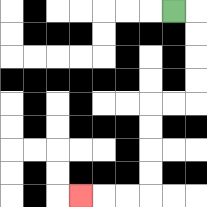{'start': '[7, 0]', 'end': '[3, 8]', 'path_directions': 'R,D,D,D,D,L,L,D,D,D,D,L,L,L', 'path_coordinates': '[[7, 0], [8, 0], [8, 1], [8, 2], [8, 3], [8, 4], [7, 4], [6, 4], [6, 5], [6, 6], [6, 7], [6, 8], [5, 8], [4, 8], [3, 8]]'}